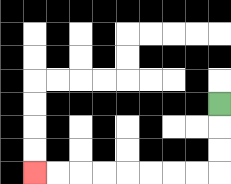{'start': '[9, 4]', 'end': '[1, 7]', 'path_directions': 'D,D,D,L,L,L,L,L,L,L,L', 'path_coordinates': '[[9, 4], [9, 5], [9, 6], [9, 7], [8, 7], [7, 7], [6, 7], [5, 7], [4, 7], [3, 7], [2, 7], [1, 7]]'}